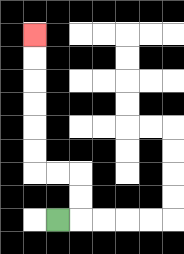{'start': '[2, 9]', 'end': '[1, 1]', 'path_directions': 'R,U,U,L,L,U,U,U,U,U,U', 'path_coordinates': '[[2, 9], [3, 9], [3, 8], [3, 7], [2, 7], [1, 7], [1, 6], [1, 5], [1, 4], [1, 3], [1, 2], [1, 1]]'}